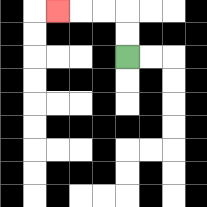{'start': '[5, 2]', 'end': '[2, 0]', 'path_directions': 'U,U,L,L,L', 'path_coordinates': '[[5, 2], [5, 1], [5, 0], [4, 0], [3, 0], [2, 0]]'}